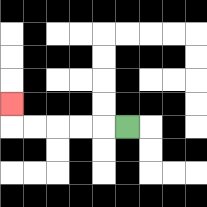{'start': '[5, 5]', 'end': '[0, 4]', 'path_directions': 'L,L,L,L,L,U', 'path_coordinates': '[[5, 5], [4, 5], [3, 5], [2, 5], [1, 5], [0, 5], [0, 4]]'}